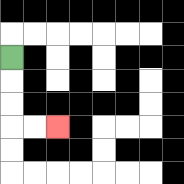{'start': '[0, 2]', 'end': '[2, 5]', 'path_directions': 'D,D,D,R,R', 'path_coordinates': '[[0, 2], [0, 3], [0, 4], [0, 5], [1, 5], [2, 5]]'}